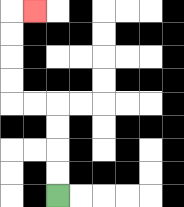{'start': '[2, 8]', 'end': '[1, 0]', 'path_directions': 'U,U,U,U,L,L,U,U,U,U,R', 'path_coordinates': '[[2, 8], [2, 7], [2, 6], [2, 5], [2, 4], [1, 4], [0, 4], [0, 3], [0, 2], [0, 1], [0, 0], [1, 0]]'}